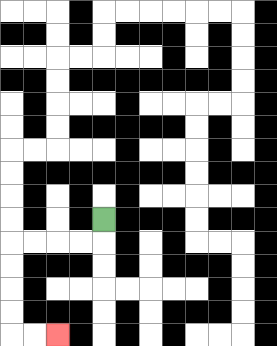{'start': '[4, 9]', 'end': '[2, 14]', 'path_directions': 'D,L,L,L,L,D,D,D,D,R,R', 'path_coordinates': '[[4, 9], [4, 10], [3, 10], [2, 10], [1, 10], [0, 10], [0, 11], [0, 12], [0, 13], [0, 14], [1, 14], [2, 14]]'}